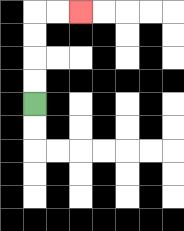{'start': '[1, 4]', 'end': '[3, 0]', 'path_directions': 'U,U,U,U,R,R', 'path_coordinates': '[[1, 4], [1, 3], [1, 2], [1, 1], [1, 0], [2, 0], [3, 0]]'}